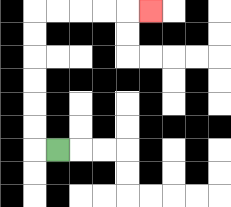{'start': '[2, 6]', 'end': '[6, 0]', 'path_directions': 'L,U,U,U,U,U,U,R,R,R,R,R', 'path_coordinates': '[[2, 6], [1, 6], [1, 5], [1, 4], [1, 3], [1, 2], [1, 1], [1, 0], [2, 0], [3, 0], [4, 0], [5, 0], [6, 0]]'}